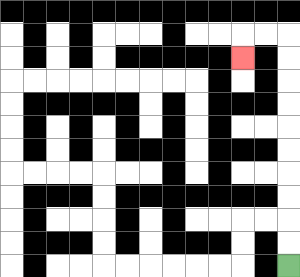{'start': '[12, 11]', 'end': '[10, 2]', 'path_directions': 'U,U,U,U,U,U,U,U,U,U,L,L,D', 'path_coordinates': '[[12, 11], [12, 10], [12, 9], [12, 8], [12, 7], [12, 6], [12, 5], [12, 4], [12, 3], [12, 2], [12, 1], [11, 1], [10, 1], [10, 2]]'}